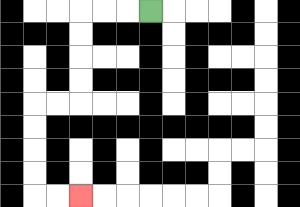{'start': '[6, 0]', 'end': '[3, 8]', 'path_directions': 'L,L,L,D,D,D,D,L,L,D,D,D,D,R,R', 'path_coordinates': '[[6, 0], [5, 0], [4, 0], [3, 0], [3, 1], [3, 2], [3, 3], [3, 4], [2, 4], [1, 4], [1, 5], [1, 6], [1, 7], [1, 8], [2, 8], [3, 8]]'}